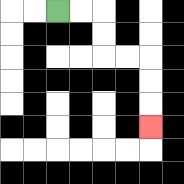{'start': '[2, 0]', 'end': '[6, 5]', 'path_directions': 'R,R,D,D,R,R,D,D,D', 'path_coordinates': '[[2, 0], [3, 0], [4, 0], [4, 1], [4, 2], [5, 2], [6, 2], [6, 3], [6, 4], [6, 5]]'}